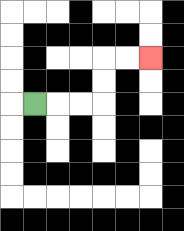{'start': '[1, 4]', 'end': '[6, 2]', 'path_directions': 'R,R,R,U,U,R,R', 'path_coordinates': '[[1, 4], [2, 4], [3, 4], [4, 4], [4, 3], [4, 2], [5, 2], [6, 2]]'}